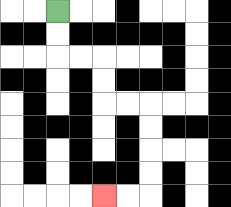{'start': '[2, 0]', 'end': '[4, 8]', 'path_directions': 'D,D,R,R,D,D,R,R,D,D,D,D,L,L', 'path_coordinates': '[[2, 0], [2, 1], [2, 2], [3, 2], [4, 2], [4, 3], [4, 4], [5, 4], [6, 4], [6, 5], [6, 6], [6, 7], [6, 8], [5, 8], [4, 8]]'}